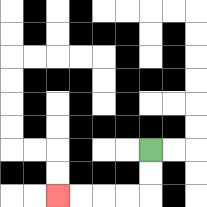{'start': '[6, 6]', 'end': '[2, 8]', 'path_directions': 'D,D,L,L,L,L', 'path_coordinates': '[[6, 6], [6, 7], [6, 8], [5, 8], [4, 8], [3, 8], [2, 8]]'}